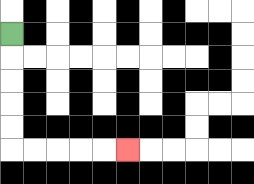{'start': '[0, 1]', 'end': '[5, 6]', 'path_directions': 'D,D,D,D,D,R,R,R,R,R', 'path_coordinates': '[[0, 1], [0, 2], [0, 3], [0, 4], [0, 5], [0, 6], [1, 6], [2, 6], [3, 6], [4, 6], [5, 6]]'}